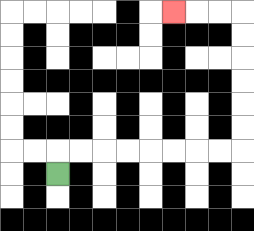{'start': '[2, 7]', 'end': '[7, 0]', 'path_directions': 'U,R,R,R,R,R,R,R,R,U,U,U,U,U,U,L,L,L', 'path_coordinates': '[[2, 7], [2, 6], [3, 6], [4, 6], [5, 6], [6, 6], [7, 6], [8, 6], [9, 6], [10, 6], [10, 5], [10, 4], [10, 3], [10, 2], [10, 1], [10, 0], [9, 0], [8, 0], [7, 0]]'}